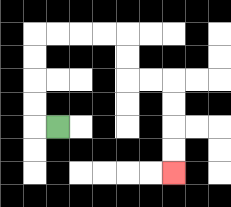{'start': '[2, 5]', 'end': '[7, 7]', 'path_directions': 'L,U,U,U,U,R,R,R,R,D,D,R,R,D,D,D,D', 'path_coordinates': '[[2, 5], [1, 5], [1, 4], [1, 3], [1, 2], [1, 1], [2, 1], [3, 1], [4, 1], [5, 1], [5, 2], [5, 3], [6, 3], [7, 3], [7, 4], [7, 5], [7, 6], [7, 7]]'}